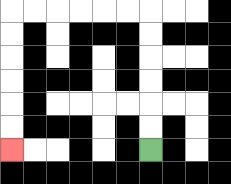{'start': '[6, 6]', 'end': '[0, 6]', 'path_directions': 'U,U,U,U,U,U,L,L,L,L,L,L,D,D,D,D,D,D', 'path_coordinates': '[[6, 6], [6, 5], [6, 4], [6, 3], [6, 2], [6, 1], [6, 0], [5, 0], [4, 0], [3, 0], [2, 0], [1, 0], [0, 0], [0, 1], [0, 2], [0, 3], [0, 4], [0, 5], [0, 6]]'}